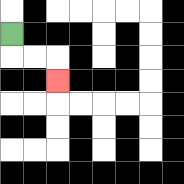{'start': '[0, 1]', 'end': '[2, 3]', 'path_directions': 'D,R,R,D', 'path_coordinates': '[[0, 1], [0, 2], [1, 2], [2, 2], [2, 3]]'}